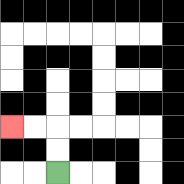{'start': '[2, 7]', 'end': '[0, 5]', 'path_directions': 'U,U,L,L', 'path_coordinates': '[[2, 7], [2, 6], [2, 5], [1, 5], [0, 5]]'}